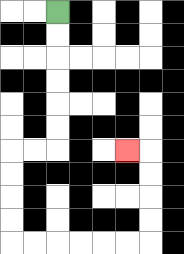{'start': '[2, 0]', 'end': '[5, 6]', 'path_directions': 'D,D,D,D,D,D,L,L,D,D,D,D,R,R,R,R,R,R,U,U,U,U,L', 'path_coordinates': '[[2, 0], [2, 1], [2, 2], [2, 3], [2, 4], [2, 5], [2, 6], [1, 6], [0, 6], [0, 7], [0, 8], [0, 9], [0, 10], [1, 10], [2, 10], [3, 10], [4, 10], [5, 10], [6, 10], [6, 9], [6, 8], [6, 7], [6, 6], [5, 6]]'}